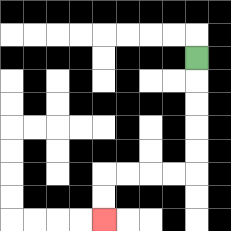{'start': '[8, 2]', 'end': '[4, 9]', 'path_directions': 'D,D,D,D,D,L,L,L,L,D,D', 'path_coordinates': '[[8, 2], [8, 3], [8, 4], [8, 5], [8, 6], [8, 7], [7, 7], [6, 7], [5, 7], [4, 7], [4, 8], [4, 9]]'}